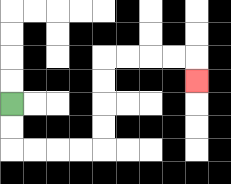{'start': '[0, 4]', 'end': '[8, 3]', 'path_directions': 'D,D,R,R,R,R,U,U,U,U,R,R,R,R,D', 'path_coordinates': '[[0, 4], [0, 5], [0, 6], [1, 6], [2, 6], [3, 6], [4, 6], [4, 5], [4, 4], [4, 3], [4, 2], [5, 2], [6, 2], [7, 2], [8, 2], [8, 3]]'}